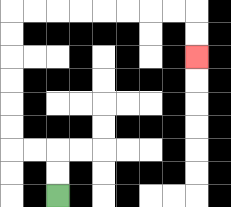{'start': '[2, 8]', 'end': '[8, 2]', 'path_directions': 'U,U,L,L,U,U,U,U,U,U,R,R,R,R,R,R,R,R,D,D', 'path_coordinates': '[[2, 8], [2, 7], [2, 6], [1, 6], [0, 6], [0, 5], [0, 4], [0, 3], [0, 2], [0, 1], [0, 0], [1, 0], [2, 0], [3, 0], [4, 0], [5, 0], [6, 0], [7, 0], [8, 0], [8, 1], [8, 2]]'}